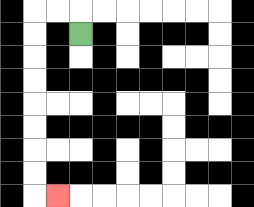{'start': '[3, 1]', 'end': '[2, 8]', 'path_directions': 'U,L,L,D,D,D,D,D,D,D,D,R', 'path_coordinates': '[[3, 1], [3, 0], [2, 0], [1, 0], [1, 1], [1, 2], [1, 3], [1, 4], [1, 5], [1, 6], [1, 7], [1, 8], [2, 8]]'}